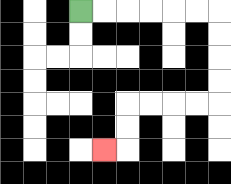{'start': '[3, 0]', 'end': '[4, 6]', 'path_directions': 'R,R,R,R,R,R,D,D,D,D,L,L,L,L,D,D,L', 'path_coordinates': '[[3, 0], [4, 0], [5, 0], [6, 0], [7, 0], [8, 0], [9, 0], [9, 1], [9, 2], [9, 3], [9, 4], [8, 4], [7, 4], [6, 4], [5, 4], [5, 5], [5, 6], [4, 6]]'}